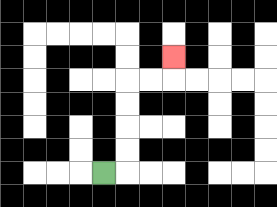{'start': '[4, 7]', 'end': '[7, 2]', 'path_directions': 'R,U,U,U,U,R,R,U', 'path_coordinates': '[[4, 7], [5, 7], [5, 6], [5, 5], [5, 4], [5, 3], [6, 3], [7, 3], [7, 2]]'}